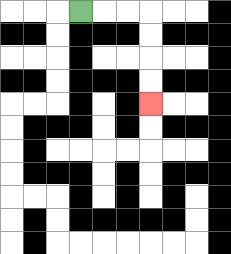{'start': '[3, 0]', 'end': '[6, 4]', 'path_directions': 'R,R,R,D,D,D,D', 'path_coordinates': '[[3, 0], [4, 0], [5, 0], [6, 0], [6, 1], [6, 2], [6, 3], [6, 4]]'}